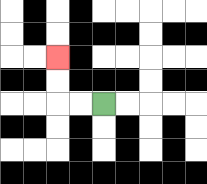{'start': '[4, 4]', 'end': '[2, 2]', 'path_directions': 'L,L,U,U', 'path_coordinates': '[[4, 4], [3, 4], [2, 4], [2, 3], [2, 2]]'}